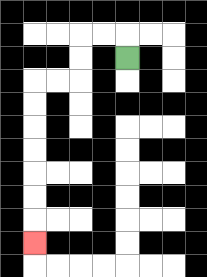{'start': '[5, 2]', 'end': '[1, 10]', 'path_directions': 'U,L,L,D,D,L,L,D,D,D,D,D,D,D', 'path_coordinates': '[[5, 2], [5, 1], [4, 1], [3, 1], [3, 2], [3, 3], [2, 3], [1, 3], [1, 4], [1, 5], [1, 6], [1, 7], [1, 8], [1, 9], [1, 10]]'}